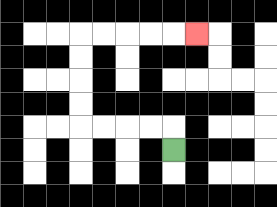{'start': '[7, 6]', 'end': '[8, 1]', 'path_directions': 'U,L,L,L,L,U,U,U,U,R,R,R,R,R', 'path_coordinates': '[[7, 6], [7, 5], [6, 5], [5, 5], [4, 5], [3, 5], [3, 4], [3, 3], [3, 2], [3, 1], [4, 1], [5, 1], [6, 1], [7, 1], [8, 1]]'}